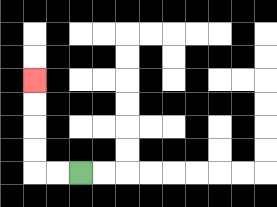{'start': '[3, 7]', 'end': '[1, 3]', 'path_directions': 'L,L,U,U,U,U', 'path_coordinates': '[[3, 7], [2, 7], [1, 7], [1, 6], [1, 5], [1, 4], [1, 3]]'}